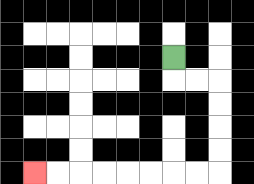{'start': '[7, 2]', 'end': '[1, 7]', 'path_directions': 'D,R,R,D,D,D,D,L,L,L,L,L,L,L,L', 'path_coordinates': '[[7, 2], [7, 3], [8, 3], [9, 3], [9, 4], [9, 5], [9, 6], [9, 7], [8, 7], [7, 7], [6, 7], [5, 7], [4, 7], [3, 7], [2, 7], [1, 7]]'}